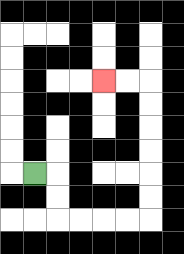{'start': '[1, 7]', 'end': '[4, 3]', 'path_directions': 'R,D,D,R,R,R,R,U,U,U,U,U,U,L,L', 'path_coordinates': '[[1, 7], [2, 7], [2, 8], [2, 9], [3, 9], [4, 9], [5, 9], [6, 9], [6, 8], [6, 7], [6, 6], [6, 5], [6, 4], [6, 3], [5, 3], [4, 3]]'}